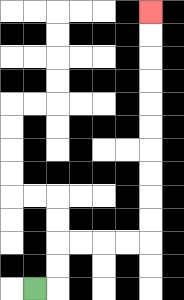{'start': '[1, 12]', 'end': '[6, 0]', 'path_directions': 'R,U,U,R,R,R,R,U,U,U,U,U,U,U,U,U,U', 'path_coordinates': '[[1, 12], [2, 12], [2, 11], [2, 10], [3, 10], [4, 10], [5, 10], [6, 10], [6, 9], [6, 8], [6, 7], [6, 6], [6, 5], [6, 4], [6, 3], [6, 2], [6, 1], [6, 0]]'}